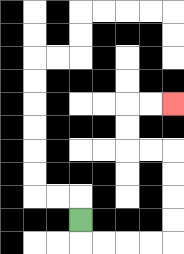{'start': '[3, 9]', 'end': '[7, 4]', 'path_directions': 'D,R,R,R,R,U,U,U,U,L,L,U,U,R,R', 'path_coordinates': '[[3, 9], [3, 10], [4, 10], [5, 10], [6, 10], [7, 10], [7, 9], [7, 8], [7, 7], [7, 6], [6, 6], [5, 6], [5, 5], [5, 4], [6, 4], [7, 4]]'}